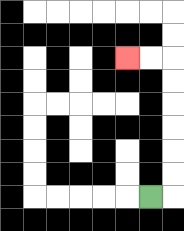{'start': '[6, 8]', 'end': '[5, 2]', 'path_directions': 'R,U,U,U,U,U,U,L,L', 'path_coordinates': '[[6, 8], [7, 8], [7, 7], [7, 6], [7, 5], [7, 4], [7, 3], [7, 2], [6, 2], [5, 2]]'}